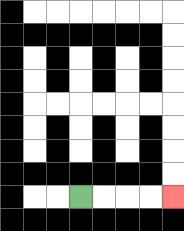{'start': '[3, 8]', 'end': '[7, 8]', 'path_directions': 'R,R,R,R', 'path_coordinates': '[[3, 8], [4, 8], [5, 8], [6, 8], [7, 8]]'}